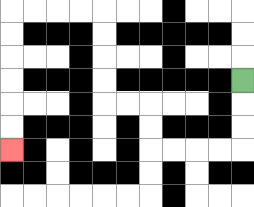{'start': '[10, 3]', 'end': '[0, 6]', 'path_directions': 'D,D,D,L,L,L,L,U,U,L,L,U,U,U,U,L,L,L,L,D,D,D,D,D,D', 'path_coordinates': '[[10, 3], [10, 4], [10, 5], [10, 6], [9, 6], [8, 6], [7, 6], [6, 6], [6, 5], [6, 4], [5, 4], [4, 4], [4, 3], [4, 2], [4, 1], [4, 0], [3, 0], [2, 0], [1, 0], [0, 0], [0, 1], [0, 2], [0, 3], [0, 4], [0, 5], [0, 6]]'}